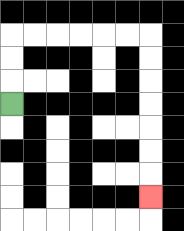{'start': '[0, 4]', 'end': '[6, 8]', 'path_directions': 'U,U,U,R,R,R,R,R,R,D,D,D,D,D,D,D', 'path_coordinates': '[[0, 4], [0, 3], [0, 2], [0, 1], [1, 1], [2, 1], [3, 1], [4, 1], [5, 1], [6, 1], [6, 2], [6, 3], [6, 4], [6, 5], [6, 6], [6, 7], [6, 8]]'}